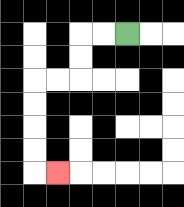{'start': '[5, 1]', 'end': '[2, 7]', 'path_directions': 'L,L,D,D,L,L,D,D,D,D,R', 'path_coordinates': '[[5, 1], [4, 1], [3, 1], [3, 2], [3, 3], [2, 3], [1, 3], [1, 4], [1, 5], [1, 6], [1, 7], [2, 7]]'}